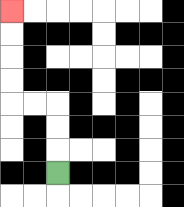{'start': '[2, 7]', 'end': '[0, 0]', 'path_directions': 'U,U,U,L,L,U,U,U,U', 'path_coordinates': '[[2, 7], [2, 6], [2, 5], [2, 4], [1, 4], [0, 4], [0, 3], [0, 2], [0, 1], [0, 0]]'}